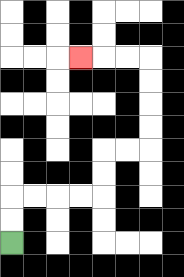{'start': '[0, 10]', 'end': '[3, 2]', 'path_directions': 'U,U,R,R,R,R,U,U,R,R,U,U,U,U,L,L,L', 'path_coordinates': '[[0, 10], [0, 9], [0, 8], [1, 8], [2, 8], [3, 8], [4, 8], [4, 7], [4, 6], [5, 6], [6, 6], [6, 5], [6, 4], [6, 3], [6, 2], [5, 2], [4, 2], [3, 2]]'}